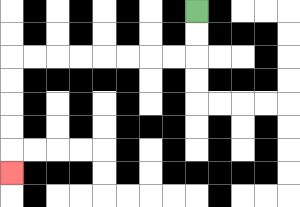{'start': '[8, 0]', 'end': '[0, 7]', 'path_directions': 'D,D,L,L,L,L,L,L,L,L,D,D,D,D,D', 'path_coordinates': '[[8, 0], [8, 1], [8, 2], [7, 2], [6, 2], [5, 2], [4, 2], [3, 2], [2, 2], [1, 2], [0, 2], [0, 3], [0, 4], [0, 5], [0, 6], [0, 7]]'}